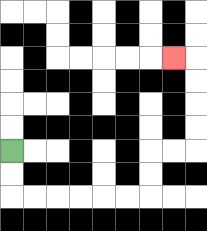{'start': '[0, 6]', 'end': '[7, 2]', 'path_directions': 'D,D,R,R,R,R,R,R,U,U,R,R,U,U,U,U,L', 'path_coordinates': '[[0, 6], [0, 7], [0, 8], [1, 8], [2, 8], [3, 8], [4, 8], [5, 8], [6, 8], [6, 7], [6, 6], [7, 6], [8, 6], [8, 5], [8, 4], [8, 3], [8, 2], [7, 2]]'}